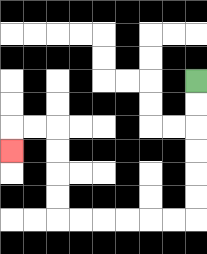{'start': '[8, 3]', 'end': '[0, 6]', 'path_directions': 'D,D,D,D,D,D,L,L,L,L,L,L,U,U,U,U,L,L,D', 'path_coordinates': '[[8, 3], [8, 4], [8, 5], [8, 6], [8, 7], [8, 8], [8, 9], [7, 9], [6, 9], [5, 9], [4, 9], [3, 9], [2, 9], [2, 8], [2, 7], [2, 6], [2, 5], [1, 5], [0, 5], [0, 6]]'}